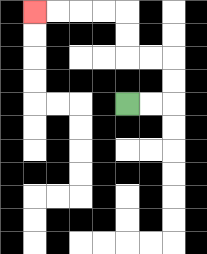{'start': '[5, 4]', 'end': '[1, 0]', 'path_directions': 'R,R,U,U,L,L,U,U,L,L,L,L', 'path_coordinates': '[[5, 4], [6, 4], [7, 4], [7, 3], [7, 2], [6, 2], [5, 2], [5, 1], [5, 0], [4, 0], [3, 0], [2, 0], [1, 0]]'}